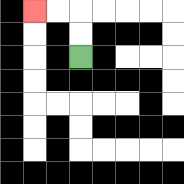{'start': '[3, 2]', 'end': '[1, 0]', 'path_directions': 'U,U,L,L', 'path_coordinates': '[[3, 2], [3, 1], [3, 0], [2, 0], [1, 0]]'}